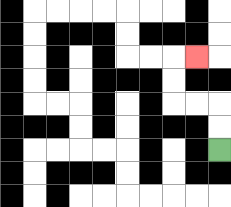{'start': '[9, 6]', 'end': '[8, 2]', 'path_directions': 'U,U,L,L,U,U,R', 'path_coordinates': '[[9, 6], [9, 5], [9, 4], [8, 4], [7, 4], [7, 3], [7, 2], [8, 2]]'}